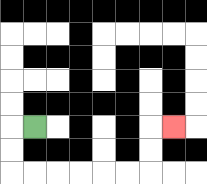{'start': '[1, 5]', 'end': '[7, 5]', 'path_directions': 'L,D,D,R,R,R,R,R,R,U,U,R', 'path_coordinates': '[[1, 5], [0, 5], [0, 6], [0, 7], [1, 7], [2, 7], [3, 7], [4, 7], [5, 7], [6, 7], [6, 6], [6, 5], [7, 5]]'}